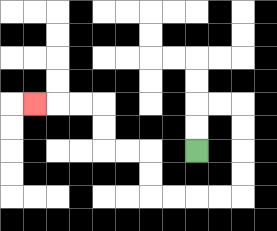{'start': '[8, 6]', 'end': '[1, 4]', 'path_directions': 'U,U,R,R,D,D,D,D,L,L,L,L,U,U,L,L,U,U,L,L,L', 'path_coordinates': '[[8, 6], [8, 5], [8, 4], [9, 4], [10, 4], [10, 5], [10, 6], [10, 7], [10, 8], [9, 8], [8, 8], [7, 8], [6, 8], [6, 7], [6, 6], [5, 6], [4, 6], [4, 5], [4, 4], [3, 4], [2, 4], [1, 4]]'}